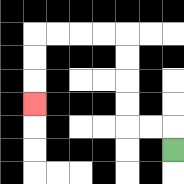{'start': '[7, 6]', 'end': '[1, 4]', 'path_directions': 'U,L,L,U,U,U,U,L,L,L,L,D,D,D', 'path_coordinates': '[[7, 6], [7, 5], [6, 5], [5, 5], [5, 4], [5, 3], [5, 2], [5, 1], [4, 1], [3, 1], [2, 1], [1, 1], [1, 2], [1, 3], [1, 4]]'}